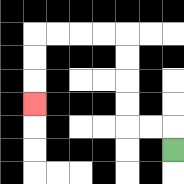{'start': '[7, 6]', 'end': '[1, 4]', 'path_directions': 'U,L,L,U,U,U,U,L,L,L,L,D,D,D', 'path_coordinates': '[[7, 6], [7, 5], [6, 5], [5, 5], [5, 4], [5, 3], [5, 2], [5, 1], [4, 1], [3, 1], [2, 1], [1, 1], [1, 2], [1, 3], [1, 4]]'}